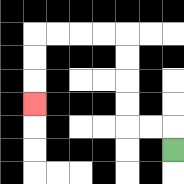{'start': '[7, 6]', 'end': '[1, 4]', 'path_directions': 'U,L,L,U,U,U,U,L,L,L,L,D,D,D', 'path_coordinates': '[[7, 6], [7, 5], [6, 5], [5, 5], [5, 4], [5, 3], [5, 2], [5, 1], [4, 1], [3, 1], [2, 1], [1, 1], [1, 2], [1, 3], [1, 4]]'}